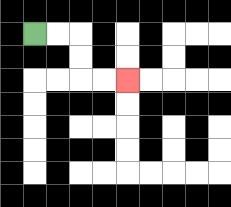{'start': '[1, 1]', 'end': '[5, 3]', 'path_directions': 'R,R,D,D,R,R', 'path_coordinates': '[[1, 1], [2, 1], [3, 1], [3, 2], [3, 3], [4, 3], [5, 3]]'}